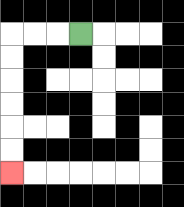{'start': '[3, 1]', 'end': '[0, 7]', 'path_directions': 'L,L,L,D,D,D,D,D,D', 'path_coordinates': '[[3, 1], [2, 1], [1, 1], [0, 1], [0, 2], [0, 3], [0, 4], [0, 5], [0, 6], [0, 7]]'}